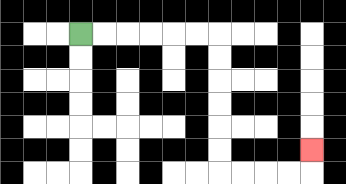{'start': '[3, 1]', 'end': '[13, 6]', 'path_directions': 'R,R,R,R,R,R,D,D,D,D,D,D,R,R,R,R,U', 'path_coordinates': '[[3, 1], [4, 1], [5, 1], [6, 1], [7, 1], [8, 1], [9, 1], [9, 2], [9, 3], [9, 4], [9, 5], [9, 6], [9, 7], [10, 7], [11, 7], [12, 7], [13, 7], [13, 6]]'}